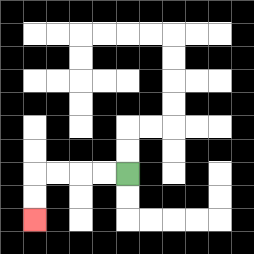{'start': '[5, 7]', 'end': '[1, 9]', 'path_directions': 'L,L,L,L,D,D', 'path_coordinates': '[[5, 7], [4, 7], [3, 7], [2, 7], [1, 7], [1, 8], [1, 9]]'}